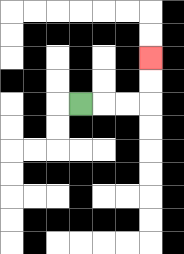{'start': '[3, 4]', 'end': '[6, 2]', 'path_directions': 'R,R,R,U,U', 'path_coordinates': '[[3, 4], [4, 4], [5, 4], [6, 4], [6, 3], [6, 2]]'}